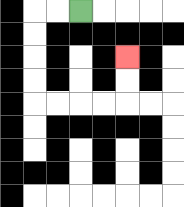{'start': '[3, 0]', 'end': '[5, 2]', 'path_directions': 'L,L,D,D,D,D,R,R,R,R,U,U', 'path_coordinates': '[[3, 0], [2, 0], [1, 0], [1, 1], [1, 2], [1, 3], [1, 4], [2, 4], [3, 4], [4, 4], [5, 4], [5, 3], [5, 2]]'}